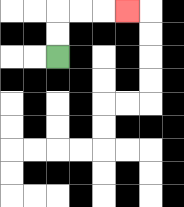{'start': '[2, 2]', 'end': '[5, 0]', 'path_directions': 'U,U,R,R,R', 'path_coordinates': '[[2, 2], [2, 1], [2, 0], [3, 0], [4, 0], [5, 0]]'}